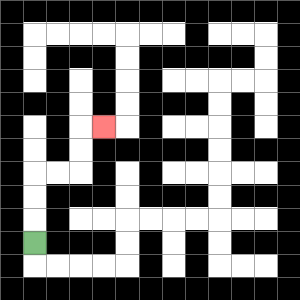{'start': '[1, 10]', 'end': '[4, 5]', 'path_directions': 'U,U,U,R,R,U,U,R', 'path_coordinates': '[[1, 10], [1, 9], [1, 8], [1, 7], [2, 7], [3, 7], [3, 6], [3, 5], [4, 5]]'}